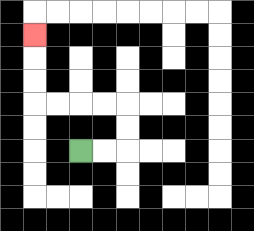{'start': '[3, 6]', 'end': '[1, 1]', 'path_directions': 'R,R,U,U,L,L,L,L,U,U,U', 'path_coordinates': '[[3, 6], [4, 6], [5, 6], [5, 5], [5, 4], [4, 4], [3, 4], [2, 4], [1, 4], [1, 3], [1, 2], [1, 1]]'}